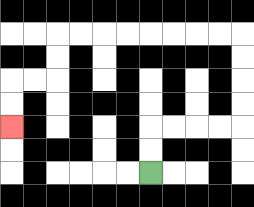{'start': '[6, 7]', 'end': '[0, 5]', 'path_directions': 'U,U,R,R,R,R,U,U,U,U,L,L,L,L,L,L,L,L,D,D,L,L,D,D', 'path_coordinates': '[[6, 7], [6, 6], [6, 5], [7, 5], [8, 5], [9, 5], [10, 5], [10, 4], [10, 3], [10, 2], [10, 1], [9, 1], [8, 1], [7, 1], [6, 1], [5, 1], [4, 1], [3, 1], [2, 1], [2, 2], [2, 3], [1, 3], [0, 3], [0, 4], [0, 5]]'}